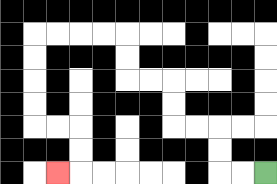{'start': '[11, 7]', 'end': '[2, 7]', 'path_directions': 'L,L,U,U,L,L,U,U,L,L,U,U,L,L,L,L,D,D,D,D,R,R,D,D,L', 'path_coordinates': '[[11, 7], [10, 7], [9, 7], [9, 6], [9, 5], [8, 5], [7, 5], [7, 4], [7, 3], [6, 3], [5, 3], [5, 2], [5, 1], [4, 1], [3, 1], [2, 1], [1, 1], [1, 2], [1, 3], [1, 4], [1, 5], [2, 5], [3, 5], [3, 6], [3, 7], [2, 7]]'}